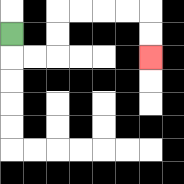{'start': '[0, 1]', 'end': '[6, 2]', 'path_directions': 'D,R,R,U,U,R,R,R,R,D,D', 'path_coordinates': '[[0, 1], [0, 2], [1, 2], [2, 2], [2, 1], [2, 0], [3, 0], [4, 0], [5, 0], [6, 0], [6, 1], [6, 2]]'}